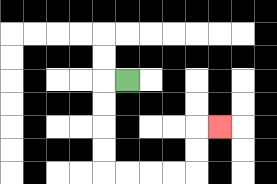{'start': '[5, 3]', 'end': '[9, 5]', 'path_directions': 'L,D,D,D,D,R,R,R,R,U,U,R', 'path_coordinates': '[[5, 3], [4, 3], [4, 4], [4, 5], [4, 6], [4, 7], [5, 7], [6, 7], [7, 7], [8, 7], [8, 6], [8, 5], [9, 5]]'}